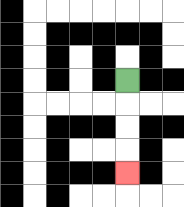{'start': '[5, 3]', 'end': '[5, 7]', 'path_directions': 'D,D,D,D', 'path_coordinates': '[[5, 3], [5, 4], [5, 5], [5, 6], [5, 7]]'}